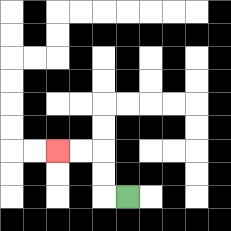{'start': '[5, 8]', 'end': '[2, 6]', 'path_directions': 'L,U,U,L,L', 'path_coordinates': '[[5, 8], [4, 8], [4, 7], [4, 6], [3, 6], [2, 6]]'}